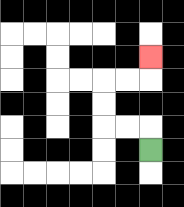{'start': '[6, 6]', 'end': '[6, 2]', 'path_directions': 'U,L,L,U,U,R,R,U', 'path_coordinates': '[[6, 6], [6, 5], [5, 5], [4, 5], [4, 4], [4, 3], [5, 3], [6, 3], [6, 2]]'}